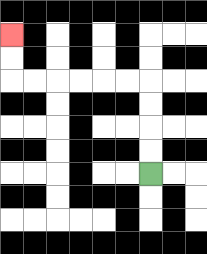{'start': '[6, 7]', 'end': '[0, 1]', 'path_directions': 'U,U,U,U,L,L,L,L,L,L,U,U', 'path_coordinates': '[[6, 7], [6, 6], [6, 5], [6, 4], [6, 3], [5, 3], [4, 3], [3, 3], [2, 3], [1, 3], [0, 3], [0, 2], [0, 1]]'}